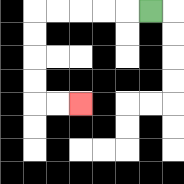{'start': '[6, 0]', 'end': '[3, 4]', 'path_directions': 'L,L,L,L,L,D,D,D,D,R,R', 'path_coordinates': '[[6, 0], [5, 0], [4, 0], [3, 0], [2, 0], [1, 0], [1, 1], [1, 2], [1, 3], [1, 4], [2, 4], [3, 4]]'}